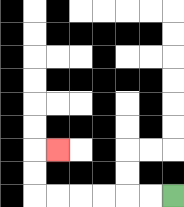{'start': '[7, 8]', 'end': '[2, 6]', 'path_directions': 'L,L,L,L,L,L,U,U,R', 'path_coordinates': '[[7, 8], [6, 8], [5, 8], [4, 8], [3, 8], [2, 8], [1, 8], [1, 7], [1, 6], [2, 6]]'}